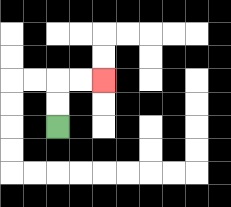{'start': '[2, 5]', 'end': '[4, 3]', 'path_directions': 'U,U,R,R', 'path_coordinates': '[[2, 5], [2, 4], [2, 3], [3, 3], [4, 3]]'}